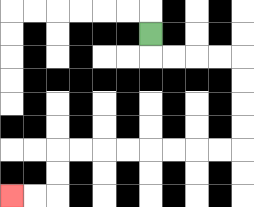{'start': '[6, 1]', 'end': '[0, 8]', 'path_directions': 'D,R,R,R,R,D,D,D,D,L,L,L,L,L,L,L,L,D,D,L,L', 'path_coordinates': '[[6, 1], [6, 2], [7, 2], [8, 2], [9, 2], [10, 2], [10, 3], [10, 4], [10, 5], [10, 6], [9, 6], [8, 6], [7, 6], [6, 6], [5, 6], [4, 6], [3, 6], [2, 6], [2, 7], [2, 8], [1, 8], [0, 8]]'}